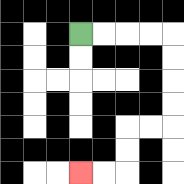{'start': '[3, 1]', 'end': '[3, 7]', 'path_directions': 'R,R,R,R,D,D,D,D,L,L,D,D,L,L', 'path_coordinates': '[[3, 1], [4, 1], [5, 1], [6, 1], [7, 1], [7, 2], [7, 3], [7, 4], [7, 5], [6, 5], [5, 5], [5, 6], [5, 7], [4, 7], [3, 7]]'}